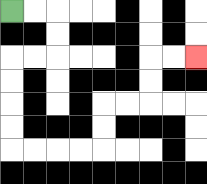{'start': '[0, 0]', 'end': '[8, 2]', 'path_directions': 'R,R,D,D,L,L,D,D,D,D,R,R,R,R,U,U,R,R,U,U,R,R', 'path_coordinates': '[[0, 0], [1, 0], [2, 0], [2, 1], [2, 2], [1, 2], [0, 2], [0, 3], [0, 4], [0, 5], [0, 6], [1, 6], [2, 6], [3, 6], [4, 6], [4, 5], [4, 4], [5, 4], [6, 4], [6, 3], [6, 2], [7, 2], [8, 2]]'}